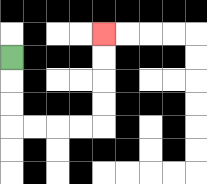{'start': '[0, 2]', 'end': '[4, 1]', 'path_directions': 'D,D,D,R,R,R,R,U,U,U,U', 'path_coordinates': '[[0, 2], [0, 3], [0, 4], [0, 5], [1, 5], [2, 5], [3, 5], [4, 5], [4, 4], [4, 3], [4, 2], [4, 1]]'}